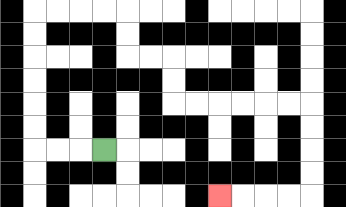{'start': '[4, 6]', 'end': '[9, 8]', 'path_directions': 'L,L,L,U,U,U,U,U,U,R,R,R,R,D,D,R,R,D,D,R,R,R,R,R,R,D,D,D,D,L,L,L,L', 'path_coordinates': '[[4, 6], [3, 6], [2, 6], [1, 6], [1, 5], [1, 4], [1, 3], [1, 2], [1, 1], [1, 0], [2, 0], [3, 0], [4, 0], [5, 0], [5, 1], [5, 2], [6, 2], [7, 2], [7, 3], [7, 4], [8, 4], [9, 4], [10, 4], [11, 4], [12, 4], [13, 4], [13, 5], [13, 6], [13, 7], [13, 8], [12, 8], [11, 8], [10, 8], [9, 8]]'}